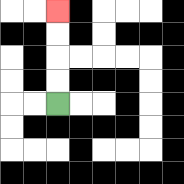{'start': '[2, 4]', 'end': '[2, 0]', 'path_directions': 'U,U,U,U', 'path_coordinates': '[[2, 4], [2, 3], [2, 2], [2, 1], [2, 0]]'}